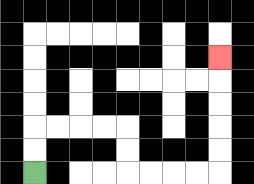{'start': '[1, 7]', 'end': '[9, 2]', 'path_directions': 'U,U,R,R,R,R,D,D,R,R,R,R,U,U,U,U,U', 'path_coordinates': '[[1, 7], [1, 6], [1, 5], [2, 5], [3, 5], [4, 5], [5, 5], [5, 6], [5, 7], [6, 7], [7, 7], [8, 7], [9, 7], [9, 6], [9, 5], [9, 4], [9, 3], [9, 2]]'}